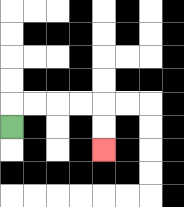{'start': '[0, 5]', 'end': '[4, 6]', 'path_directions': 'U,R,R,R,R,D,D', 'path_coordinates': '[[0, 5], [0, 4], [1, 4], [2, 4], [3, 4], [4, 4], [4, 5], [4, 6]]'}